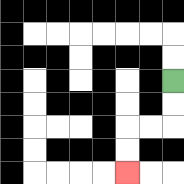{'start': '[7, 3]', 'end': '[5, 7]', 'path_directions': 'D,D,L,L,D,D', 'path_coordinates': '[[7, 3], [7, 4], [7, 5], [6, 5], [5, 5], [5, 6], [5, 7]]'}